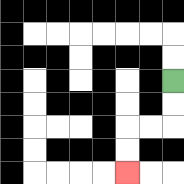{'start': '[7, 3]', 'end': '[5, 7]', 'path_directions': 'D,D,L,L,D,D', 'path_coordinates': '[[7, 3], [7, 4], [7, 5], [6, 5], [5, 5], [5, 6], [5, 7]]'}